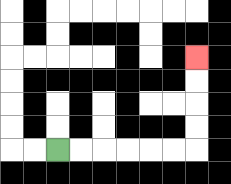{'start': '[2, 6]', 'end': '[8, 2]', 'path_directions': 'R,R,R,R,R,R,U,U,U,U', 'path_coordinates': '[[2, 6], [3, 6], [4, 6], [5, 6], [6, 6], [7, 6], [8, 6], [8, 5], [8, 4], [8, 3], [8, 2]]'}